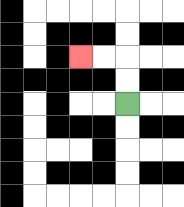{'start': '[5, 4]', 'end': '[3, 2]', 'path_directions': 'U,U,L,L', 'path_coordinates': '[[5, 4], [5, 3], [5, 2], [4, 2], [3, 2]]'}